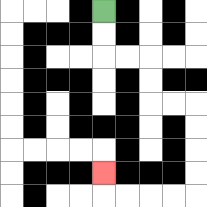{'start': '[4, 0]', 'end': '[4, 7]', 'path_directions': 'D,D,R,R,D,D,R,R,D,D,D,D,L,L,L,L,U', 'path_coordinates': '[[4, 0], [4, 1], [4, 2], [5, 2], [6, 2], [6, 3], [6, 4], [7, 4], [8, 4], [8, 5], [8, 6], [8, 7], [8, 8], [7, 8], [6, 8], [5, 8], [4, 8], [4, 7]]'}